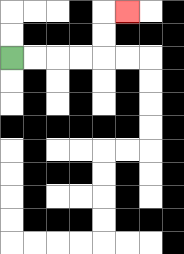{'start': '[0, 2]', 'end': '[5, 0]', 'path_directions': 'R,R,R,R,U,U,R', 'path_coordinates': '[[0, 2], [1, 2], [2, 2], [3, 2], [4, 2], [4, 1], [4, 0], [5, 0]]'}